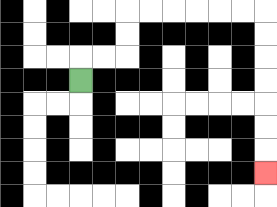{'start': '[3, 3]', 'end': '[11, 7]', 'path_directions': 'U,R,R,U,U,R,R,R,R,R,R,D,D,D,D,D,D,D', 'path_coordinates': '[[3, 3], [3, 2], [4, 2], [5, 2], [5, 1], [5, 0], [6, 0], [7, 0], [8, 0], [9, 0], [10, 0], [11, 0], [11, 1], [11, 2], [11, 3], [11, 4], [11, 5], [11, 6], [11, 7]]'}